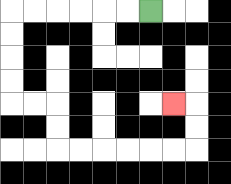{'start': '[6, 0]', 'end': '[7, 4]', 'path_directions': 'L,L,L,L,L,L,D,D,D,D,R,R,D,D,R,R,R,R,R,R,U,U,L', 'path_coordinates': '[[6, 0], [5, 0], [4, 0], [3, 0], [2, 0], [1, 0], [0, 0], [0, 1], [0, 2], [0, 3], [0, 4], [1, 4], [2, 4], [2, 5], [2, 6], [3, 6], [4, 6], [5, 6], [6, 6], [7, 6], [8, 6], [8, 5], [8, 4], [7, 4]]'}